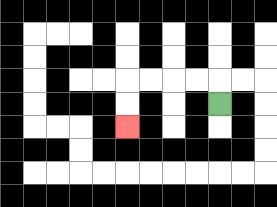{'start': '[9, 4]', 'end': '[5, 5]', 'path_directions': 'U,L,L,L,L,D,D', 'path_coordinates': '[[9, 4], [9, 3], [8, 3], [7, 3], [6, 3], [5, 3], [5, 4], [5, 5]]'}